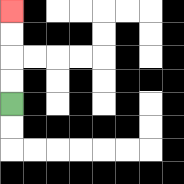{'start': '[0, 4]', 'end': '[0, 0]', 'path_directions': 'U,U,U,U', 'path_coordinates': '[[0, 4], [0, 3], [0, 2], [0, 1], [0, 0]]'}